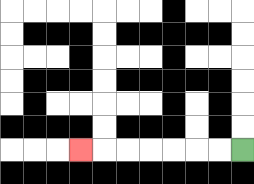{'start': '[10, 6]', 'end': '[3, 6]', 'path_directions': 'L,L,L,L,L,L,L', 'path_coordinates': '[[10, 6], [9, 6], [8, 6], [7, 6], [6, 6], [5, 6], [4, 6], [3, 6]]'}